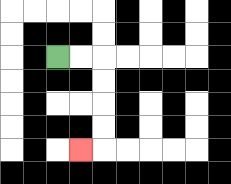{'start': '[2, 2]', 'end': '[3, 6]', 'path_directions': 'R,R,D,D,D,D,L', 'path_coordinates': '[[2, 2], [3, 2], [4, 2], [4, 3], [4, 4], [4, 5], [4, 6], [3, 6]]'}